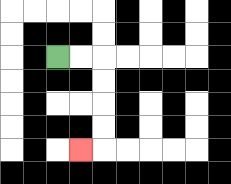{'start': '[2, 2]', 'end': '[3, 6]', 'path_directions': 'R,R,D,D,D,D,L', 'path_coordinates': '[[2, 2], [3, 2], [4, 2], [4, 3], [4, 4], [4, 5], [4, 6], [3, 6]]'}